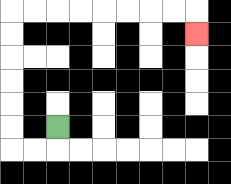{'start': '[2, 5]', 'end': '[8, 1]', 'path_directions': 'D,L,L,U,U,U,U,U,U,R,R,R,R,R,R,R,R,D', 'path_coordinates': '[[2, 5], [2, 6], [1, 6], [0, 6], [0, 5], [0, 4], [0, 3], [0, 2], [0, 1], [0, 0], [1, 0], [2, 0], [3, 0], [4, 0], [5, 0], [6, 0], [7, 0], [8, 0], [8, 1]]'}